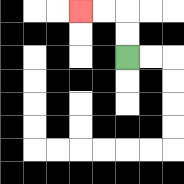{'start': '[5, 2]', 'end': '[3, 0]', 'path_directions': 'U,U,L,L', 'path_coordinates': '[[5, 2], [5, 1], [5, 0], [4, 0], [3, 0]]'}